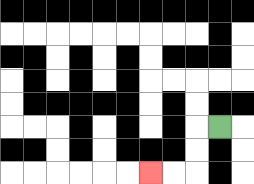{'start': '[9, 5]', 'end': '[6, 7]', 'path_directions': 'L,D,D,L,L', 'path_coordinates': '[[9, 5], [8, 5], [8, 6], [8, 7], [7, 7], [6, 7]]'}